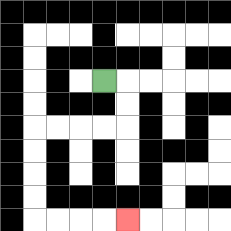{'start': '[4, 3]', 'end': '[5, 9]', 'path_directions': 'R,D,D,L,L,L,L,D,D,D,D,R,R,R,R', 'path_coordinates': '[[4, 3], [5, 3], [5, 4], [5, 5], [4, 5], [3, 5], [2, 5], [1, 5], [1, 6], [1, 7], [1, 8], [1, 9], [2, 9], [3, 9], [4, 9], [5, 9]]'}